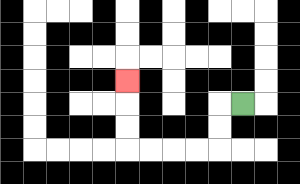{'start': '[10, 4]', 'end': '[5, 3]', 'path_directions': 'L,D,D,L,L,L,L,U,U,U', 'path_coordinates': '[[10, 4], [9, 4], [9, 5], [9, 6], [8, 6], [7, 6], [6, 6], [5, 6], [5, 5], [5, 4], [5, 3]]'}